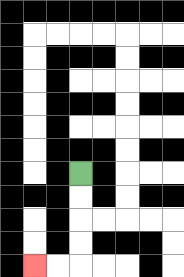{'start': '[3, 7]', 'end': '[1, 11]', 'path_directions': 'D,D,D,D,L,L', 'path_coordinates': '[[3, 7], [3, 8], [3, 9], [3, 10], [3, 11], [2, 11], [1, 11]]'}